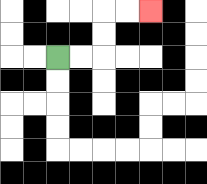{'start': '[2, 2]', 'end': '[6, 0]', 'path_directions': 'R,R,U,U,R,R', 'path_coordinates': '[[2, 2], [3, 2], [4, 2], [4, 1], [4, 0], [5, 0], [6, 0]]'}